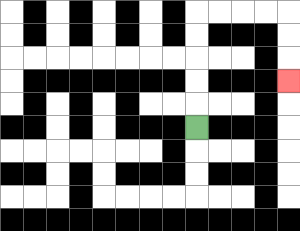{'start': '[8, 5]', 'end': '[12, 3]', 'path_directions': 'U,U,U,U,U,R,R,R,R,D,D,D', 'path_coordinates': '[[8, 5], [8, 4], [8, 3], [8, 2], [8, 1], [8, 0], [9, 0], [10, 0], [11, 0], [12, 0], [12, 1], [12, 2], [12, 3]]'}